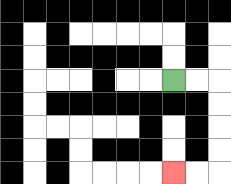{'start': '[7, 3]', 'end': '[7, 7]', 'path_directions': 'R,R,D,D,D,D,L,L', 'path_coordinates': '[[7, 3], [8, 3], [9, 3], [9, 4], [9, 5], [9, 6], [9, 7], [8, 7], [7, 7]]'}